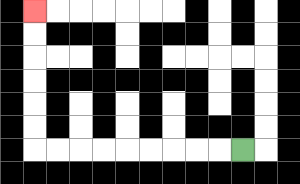{'start': '[10, 6]', 'end': '[1, 0]', 'path_directions': 'L,L,L,L,L,L,L,L,L,U,U,U,U,U,U', 'path_coordinates': '[[10, 6], [9, 6], [8, 6], [7, 6], [6, 6], [5, 6], [4, 6], [3, 6], [2, 6], [1, 6], [1, 5], [1, 4], [1, 3], [1, 2], [1, 1], [1, 0]]'}